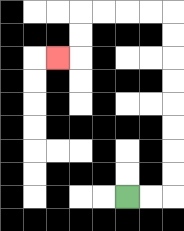{'start': '[5, 8]', 'end': '[2, 2]', 'path_directions': 'R,R,U,U,U,U,U,U,U,U,L,L,L,L,D,D,L', 'path_coordinates': '[[5, 8], [6, 8], [7, 8], [7, 7], [7, 6], [7, 5], [7, 4], [7, 3], [7, 2], [7, 1], [7, 0], [6, 0], [5, 0], [4, 0], [3, 0], [3, 1], [3, 2], [2, 2]]'}